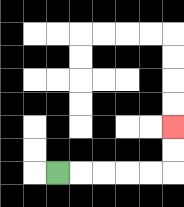{'start': '[2, 7]', 'end': '[7, 5]', 'path_directions': 'R,R,R,R,R,U,U', 'path_coordinates': '[[2, 7], [3, 7], [4, 7], [5, 7], [6, 7], [7, 7], [7, 6], [7, 5]]'}